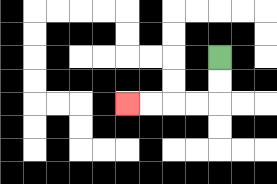{'start': '[9, 2]', 'end': '[5, 4]', 'path_directions': 'D,D,L,L,L,L', 'path_coordinates': '[[9, 2], [9, 3], [9, 4], [8, 4], [7, 4], [6, 4], [5, 4]]'}